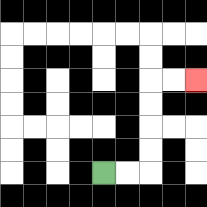{'start': '[4, 7]', 'end': '[8, 3]', 'path_directions': 'R,R,U,U,U,U,R,R', 'path_coordinates': '[[4, 7], [5, 7], [6, 7], [6, 6], [6, 5], [6, 4], [6, 3], [7, 3], [8, 3]]'}